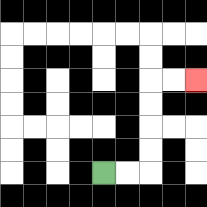{'start': '[4, 7]', 'end': '[8, 3]', 'path_directions': 'R,R,U,U,U,U,R,R', 'path_coordinates': '[[4, 7], [5, 7], [6, 7], [6, 6], [6, 5], [6, 4], [6, 3], [7, 3], [8, 3]]'}